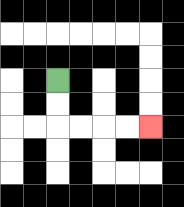{'start': '[2, 3]', 'end': '[6, 5]', 'path_directions': 'D,D,R,R,R,R', 'path_coordinates': '[[2, 3], [2, 4], [2, 5], [3, 5], [4, 5], [5, 5], [6, 5]]'}